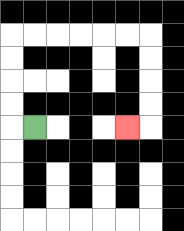{'start': '[1, 5]', 'end': '[5, 5]', 'path_directions': 'L,U,U,U,U,R,R,R,R,R,R,D,D,D,D,L', 'path_coordinates': '[[1, 5], [0, 5], [0, 4], [0, 3], [0, 2], [0, 1], [1, 1], [2, 1], [3, 1], [4, 1], [5, 1], [6, 1], [6, 2], [6, 3], [6, 4], [6, 5], [5, 5]]'}